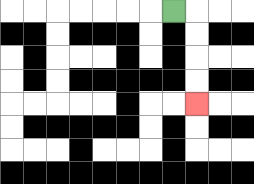{'start': '[7, 0]', 'end': '[8, 4]', 'path_directions': 'R,D,D,D,D', 'path_coordinates': '[[7, 0], [8, 0], [8, 1], [8, 2], [8, 3], [8, 4]]'}